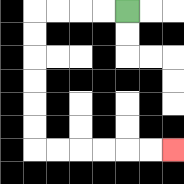{'start': '[5, 0]', 'end': '[7, 6]', 'path_directions': 'L,L,L,L,D,D,D,D,D,D,R,R,R,R,R,R', 'path_coordinates': '[[5, 0], [4, 0], [3, 0], [2, 0], [1, 0], [1, 1], [1, 2], [1, 3], [1, 4], [1, 5], [1, 6], [2, 6], [3, 6], [4, 6], [5, 6], [6, 6], [7, 6]]'}